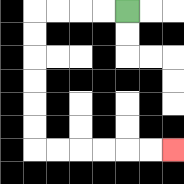{'start': '[5, 0]', 'end': '[7, 6]', 'path_directions': 'L,L,L,L,D,D,D,D,D,D,R,R,R,R,R,R', 'path_coordinates': '[[5, 0], [4, 0], [3, 0], [2, 0], [1, 0], [1, 1], [1, 2], [1, 3], [1, 4], [1, 5], [1, 6], [2, 6], [3, 6], [4, 6], [5, 6], [6, 6], [7, 6]]'}